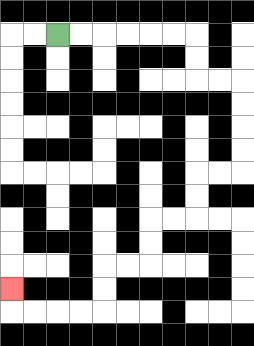{'start': '[2, 1]', 'end': '[0, 12]', 'path_directions': 'R,R,R,R,R,R,D,D,R,R,D,D,D,D,L,L,D,D,L,L,D,D,L,L,D,D,L,L,L,L,U', 'path_coordinates': '[[2, 1], [3, 1], [4, 1], [5, 1], [6, 1], [7, 1], [8, 1], [8, 2], [8, 3], [9, 3], [10, 3], [10, 4], [10, 5], [10, 6], [10, 7], [9, 7], [8, 7], [8, 8], [8, 9], [7, 9], [6, 9], [6, 10], [6, 11], [5, 11], [4, 11], [4, 12], [4, 13], [3, 13], [2, 13], [1, 13], [0, 13], [0, 12]]'}